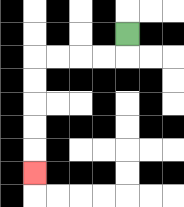{'start': '[5, 1]', 'end': '[1, 7]', 'path_directions': 'D,L,L,L,L,D,D,D,D,D', 'path_coordinates': '[[5, 1], [5, 2], [4, 2], [3, 2], [2, 2], [1, 2], [1, 3], [1, 4], [1, 5], [1, 6], [1, 7]]'}